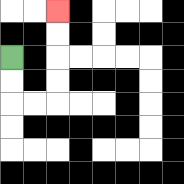{'start': '[0, 2]', 'end': '[2, 0]', 'path_directions': 'D,D,R,R,U,U,U,U', 'path_coordinates': '[[0, 2], [0, 3], [0, 4], [1, 4], [2, 4], [2, 3], [2, 2], [2, 1], [2, 0]]'}